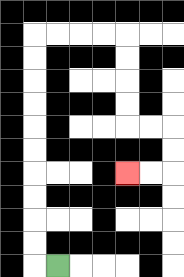{'start': '[2, 11]', 'end': '[5, 7]', 'path_directions': 'L,U,U,U,U,U,U,U,U,U,U,R,R,R,R,D,D,D,D,R,R,D,D,L,L', 'path_coordinates': '[[2, 11], [1, 11], [1, 10], [1, 9], [1, 8], [1, 7], [1, 6], [1, 5], [1, 4], [1, 3], [1, 2], [1, 1], [2, 1], [3, 1], [4, 1], [5, 1], [5, 2], [5, 3], [5, 4], [5, 5], [6, 5], [7, 5], [7, 6], [7, 7], [6, 7], [5, 7]]'}